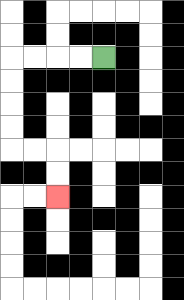{'start': '[4, 2]', 'end': '[2, 8]', 'path_directions': 'L,L,L,L,D,D,D,D,R,R,D,D', 'path_coordinates': '[[4, 2], [3, 2], [2, 2], [1, 2], [0, 2], [0, 3], [0, 4], [0, 5], [0, 6], [1, 6], [2, 6], [2, 7], [2, 8]]'}